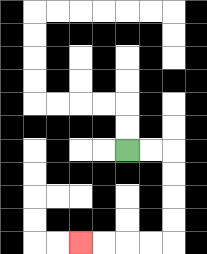{'start': '[5, 6]', 'end': '[3, 10]', 'path_directions': 'R,R,D,D,D,D,L,L,L,L', 'path_coordinates': '[[5, 6], [6, 6], [7, 6], [7, 7], [7, 8], [7, 9], [7, 10], [6, 10], [5, 10], [4, 10], [3, 10]]'}